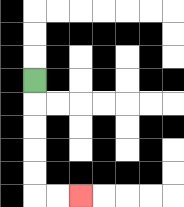{'start': '[1, 3]', 'end': '[3, 8]', 'path_directions': 'D,D,D,D,D,R,R', 'path_coordinates': '[[1, 3], [1, 4], [1, 5], [1, 6], [1, 7], [1, 8], [2, 8], [3, 8]]'}